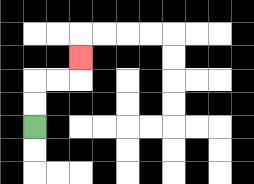{'start': '[1, 5]', 'end': '[3, 2]', 'path_directions': 'U,U,R,R,U', 'path_coordinates': '[[1, 5], [1, 4], [1, 3], [2, 3], [3, 3], [3, 2]]'}